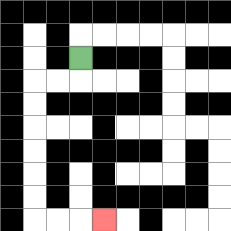{'start': '[3, 2]', 'end': '[4, 9]', 'path_directions': 'D,L,L,D,D,D,D,D,D,R,R,R', 'path_coordinates': '[[3, 2], [3, 3], [2, 3], [1, 3], [1, 4], [1, 5], [1, 6], [1, 7], [1, 8], [1, 9], [2, 9], [3, 9], [4, 9]]'}